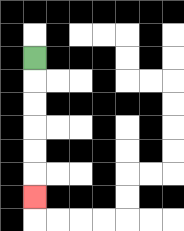{'start': '[1, 2]', 'end': '[1, 8]', 'path_directions': 'D,D,D,D,D,D', 'path_coordinates': '[[1, 2], [1, 3], [1, 4], [1, 5], [1, 6], [1, 7], [1, 8]]'}